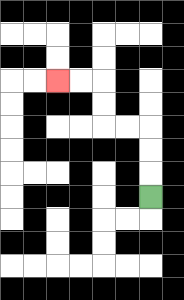{'start': '[6, 8]', 'end': '[2, 3]', 'path_directions': 'U,U,U,L,L,U,U,L,L', 'path_coordinates': '[[6, 8], [6, 7], [6, 6], [6, 5], [5, 5], [4, 5], [4, 4], [4, 3], [3, 3], [2, 3]]'}